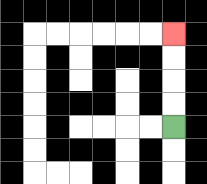{'start': '[7, 5]', 'end': '[7, 1]', 'path_directions': 'U,U,U,U', 'path_coordinates': '[[7, 5], [7, 4], [7, 3], [7, 2], [7, 1]]'}